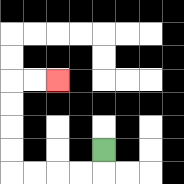{'start': '[4, 6]', 'end': '[2, 3]', 'path_directions': 'D,L,L,L,L,U,U,U,U,R,R', 'path_coordinates': '[[4, 6], [4, 7], [3, 7], [2, 7], [1, 7], [0, 7], [0, 6], [0, 5], [0, 4], [0, 3], [1, 3], [2, 3]]'}